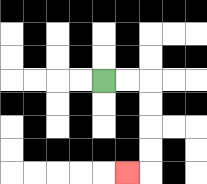{'start': '[4, 3]', 'end': '[5, 7]', 'path_directions': 'R,R,D,D,D,D,L', 'path_coordinates': '[[4, 3], [5, 3], [6, 3], [6, 4], [6, 5], [6, 6], [6, 7], [5, 7]]'}